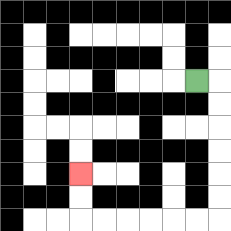{'start': '[8, 3]', 'end': '[3, 7]', 'path_directions': 'R,D,D,D,D,D,D,L,L,L,L,L,L,U,U', 'path_coordinates': '[[8, 3], [9, 3], [9, 4], [9, 5], [9, 6], [9, 7], [9, 8], [9, 9], [8, 9], [7, 9], [6, 9], [5, 9], [4, 9], [3, 9], [3, 8], [3, 7]]'}